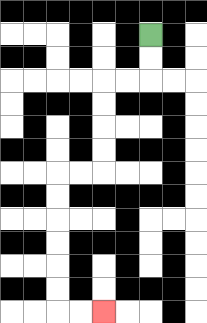{'start': '[6, 1]', 'end': '[4, 13]', 'path_directions': 'D,D,L,L,D,D,D,D,L,L,D,D,D,D,D,D,R,R', 'path_coordinates': '[[6, 1], [6, 2], [6, 3], [5, 3], [4, 3], [4, 4], [4, 5], [4, 6], [4, 7], [3, 7], [2, 7], [2, 8], [2, 9], [2, 10], [2, 11], [2, 12], [2, 13], [3, 13], [4, 13]]'}